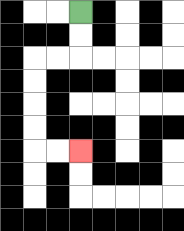{'start': '[3, 0]', 'end': '[3, 6]', 'path_directions': 'D,D,L,L,D,D,D,D,R,R', 'path_coordinates': '[[3, 0], [3, 1], [3, 2], [2, 2], [1, 2], [1, 3], [1, 4], [1, 5], [1, 6], [2, 6], [3, 6]]'}